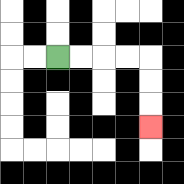{'start': '[2, 2]', 'end': '[6, 5]', 'path_directions': 'R,R,R,R,D,D,D', 'path_coordinates': '[[2, 2], [3, 2], [4, 2], [5, 2], [6, 2], [6, 3], [6, 4], [6, 5]]'}